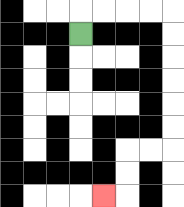{'start': '[3, 1]', 'end': '[4, 8]', 'path_directions': 'U,R,R,R,R,D,D,D,D,D,D,L,L,D,D,L', 'path_coordinates': '[[3, 1], [3, 0], [4, 0], [5, 0], [6, 0], [7, 0], [7, 1], [7, 2], [7, 3], [7, 4], [7, 5], [7, 6], [6, 6], [5, 6], [5, 7], [5, 8], [4, 8]]'}